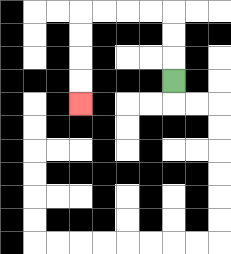{'start': '[7, 3]', 'end': '[3, 4]', 'path_directions': 'U,U,U,L,L,L,L,D,D,D,D', 'path_coordinates': '[[7, 3], [7, 2], [7, 1], [7, 0], [6, 0], [5, 0], [4, 0], [3, 0], [3, 1], [3, 2], [3, 3], [3, 4]]'}